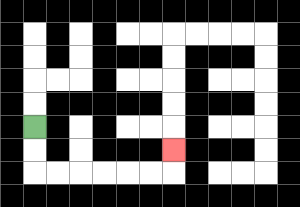{'start': '[1, 5]', 'end': '[7, 6]', 'path_directions': 'D,D,R,R,R,R,R,R,U', 'path_coordinates': '[[1, 5], [1, 6], [1, 7], [2, 7], [3, 7], [4, 7], [5, 7], [6, 7], [7, 7], [7, 6]]'}